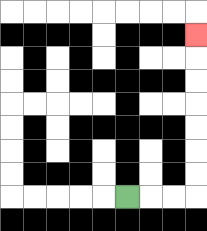{'start': '[5, 8]', 'end': '[8, 1]', 'path_directions': 'R,R,R,U,U,U,U,U,U,U', 'path_coordinates': '[[5, 8], [6, 8], [7, 8], [8, 8], [8, 7], [8, 6], [8, 5], [8, 4], [8, 3], [8, 2], [8, 1]]'}